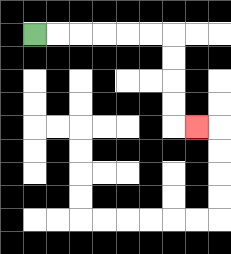{'start': '[1, 1]', 'end': '[8, 5]', 'path_directions': 'R,R,R,R,R,R,D,D,D,D,R', 'path_coordinates': '[[1, 1], [2, 1], [3, 1], [4, 1], [5, 1], [6, 1], [7, 1], [7, 2], [7, 3], [7, 4], [7, 5], [8, 5]]'}